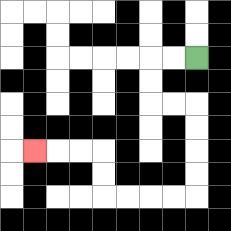{'start': '[8, 2]', 'end': '[1, 6]', 'path_directions': 'L,L,D,D,R,R,D,D,D,D,L,L,L,L,U,U,L,L,L', 'path_coordinates': '[[8, 2], [7, 2], [6, 2], [6, 3], [6, 4], [7, 4], [8, 4], [8, 5], [8, 6], [8, 7], [8, 8], [7, 8], [6, 8], [5, 8], [4, 8], [4, 7], [4, 6], [3, 6], [2, 6], [1, 6]]'}